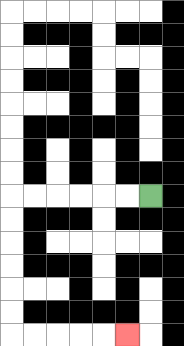{'start': '[6, 8]', 'end': '[5, 14]', 'path_directions': 'L,L,L,L,L,L,D,D,D,D,D,D,R,R,R,R,R', 'path_coordinates': '[[6, 8], [5, 8], [4, 8], [3, 8], [2, 8], [1, 8], [0, 8], [0, 9], [0, 10], [0, 11], [0, 12], [0, 13], [0, 14], [1, 14], [2, 14], [3, 14], [4, 14], [5, 14]]'}